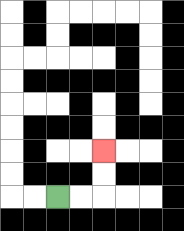{'start': '[2, 8]', 'end': '[4, 6]', 'path_directions': 'R,R,U,U', 'path_coordinates': '[[2, 8], [3, 8], [4, 8], [4, 7], [4, 6]]'}